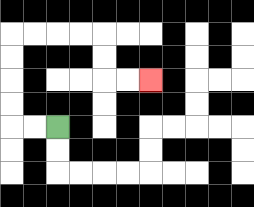{'start': '[2, 5]', 'end': '[6, 3]', 'path_directions': 'L,L,U,U,U,U,R,R,R,R,D,D,R,R', 'path_coordinates': '[[2, 5], [1, 5], [0, 5], [0, 4], [0, 3], [0, 2], [0, 1], [1, 1], [2, 1], [3, 1], [4, 1], [4, 2], [4, 3], [5, 3], [6, 3]]'}